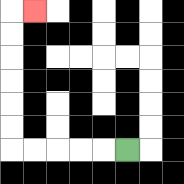{'start': '[5, 6]', 'end': '[1, 0]', 'path_directions': 'L,L,L,L,L,U,U,U,U,U,U,R', 'path_coordinates': '[[5, 6], [4, 6], [3, 6], [2, 6], [1, 6], [0, 6], [0, 5], [0, 4], [0, 3], [0, 2], [0, 1], [0, 0], [1, 0]]'}